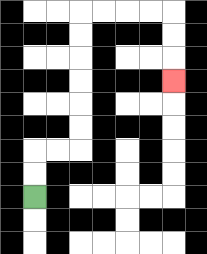{'start': '[1, 8]', 'end': '[7, 3]', 'path_directions': 'U,U,R,R,U,U,U,U,U,U,R,R,R,R,D,D,D', 'path_coordinates': '[[1, 8], [1, 7], [1, 6], [2, 6], [3, 6], [3, 5], [3, 4], [3, 3], [3, 2], [3, 1], [3, 0], [4, 0], [5, 0], [6, 0], [7, 0], [7, 1], [7, 2], [7, 3]]'}